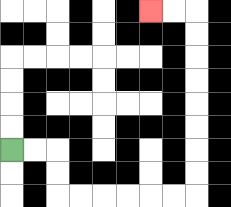{'start': '[0, 6]', 'end': '[6, 0]', 'path_directions': 'R,R,D,D,R,R,R,R,R,R,U,U,U,U,U,U,U,U,L,L', 'path_coordinates': '[[0, 6], [1, 6], [2, 6], [2, 7], [2, 8], [3, 8], [4, 8], [5, 8], [6, 8], [7, 8], [8, 8], [8, 7], [8, 6], [8, 5], [8, 4], [8, 3], [8, 2], [8, 1], [8, 0], [7, 0], [6, 0]]'}